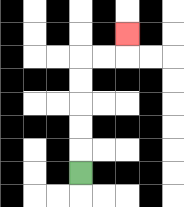{'start': '[3, 7]', 'end': '[5, 1]', 'path_directions': 'U,U,U,U,U,R,R,U', 'path_coordinates': '[[3, 7], [3, 6], [3, 5], [3, 4], [3, 3], [3, 2], [4, 2], [5, 2], [5, 1]]'}